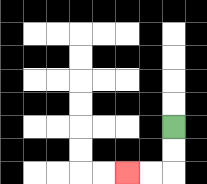{'start': '[7, 5]', 'end': '[5, 7]', 'path_directions': 'D,D,L,L', 'path_coordinates': '[[7, 5], [7, 6], [7, 7], [6, 7], [5, 7]]'}